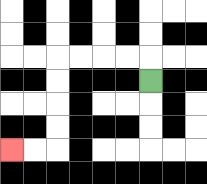{'start': '[6, 3]', 'end': '[0, 6]', 'path_directions': 'U,L,L,L,L,D,D,D,D,L,L', 'path_coordinates': '[[6, 3], [6, 2], [5, 2], [4, 2], [3, 2], [2, 2], [2, 3], [2, 4], [2, 5], [2, 6], [1, 6], [0, 6]]'}